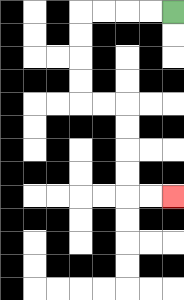{'start': '[7, 0]', 'end': '[7, 8]', 'path_directions': 'L,L,L,L,D,D,D,D,R,R,D,D,D,D,R,R', 'path_coordinates': '[[7, 0], [6, 0], [5, 0], [4, 0], [3, 0], [3, 1], [3, 2], [3, 3], [3, 4], [4, 4], [5, 4], [5, 5], [5, 6], [5, 7], [5, 8], [6, 8], [7, 8]]'}